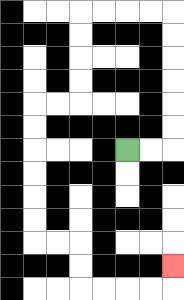{'start': '[5, 6]', 'end': '[7, 11]', 'path_directions': 'R,R,U,U,U,U,U,U,L,L,L,L,D,D,D,D,L,L,D,D,D,D,D,D,R,R,D,D,R,R,R,R,U', 'path_coordinates': '[[5, 6], [6, 6], [7, 6], [7, 5], [7, 4], [7, 3], [7, 2], [7, 1], [7, 0], [6, 0], [5, 0], [4, 0], [3, 0], [3, 1], [3, 2], [3, 3], [3, 4], [2, 4], [1, 4], [1, 5], [1, 6], [1, 7], [1, 8], [1, 9], [1, 10], [2, 10], [3, 10], [3, 11], [3, 12], [4, 12], [5, 12], [6, 12], [7, 12], [7, 11]]'}